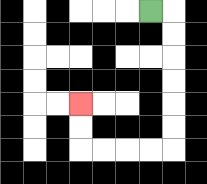{'start': '[6, 0]', 'end': '[3, 4]', 'path_directions': 'R,D,D,D,D,D,D,L,L,L,L,U,U', 'path_coordinates': '[[6, 0], [7, 0], [7, 1], [7, 2], [7, 3], [7, 4], [7, 5], [7, 6], [6, 6], [5, 6], [4, 6], [3, 6], [3, 5], [3, 4]]'}